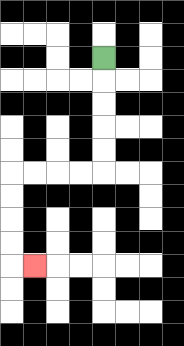{'start': '[4, 2]', 'end': '[1, 11]', 'path_directions': 'D,D,D,D,D,L,L,L,L,D,D,D,D,R', 'path_coordinates': '[[4, 2], [4, 3], [4, 4], [4, 5], [4, 6], [4, 7], [3, 7], [2, 7], [1, 7], [0, 7], [0, 8], [0, 9], [0, 10], [0, 11], [1, 11]]'}